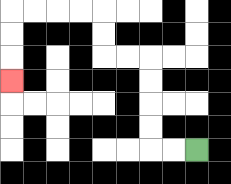{'start': '[8, 6]', 'end': '[0, 3]', 'path_directions': 'L,L,U,U,U,U,L,L,U,U,L,L,L,L,D,D,D', 'path_coordinates': '[[8, 6], [7, 6], [6, 6], [6, 5], [6, 4], [6, 3], [6, 2], [5, 2], [4, 2], [4, 1], [4, 0], [3, 0], [2, 0], [1, 0], [0, 0], [0, 1], [0, 2], [0, 3]]'}